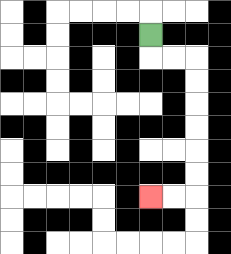{'start': '[6, 1]', 'end': '[6, 8]', 'path_directions': 'D,R,R,D,D,D,D,D,D,L,L', 'path_coordinates': '[[6, 1], [6, 2], [7, 2], [8, 2], [8, 3], [8, 4], [8, 5], [8, 6], [8, 7], [8, 8], [7, 8], [6, 8]]'}